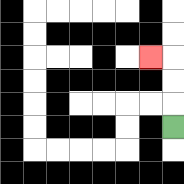{'start': '[7, 5]', 'end': '[6, 2]', 'path_directions': 'U,U,U,L', 'path_coordinates': '[[7, 5], [7, 4], [7, 3], [7, 2], [6, 2]]'}